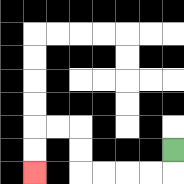{'start': '[7, 6]', 'end': '[1, 7]', 'path_directions': 'D,L,L,L,L,U,U,L,L,D,D', 'path_coordinates': '[[7, 6], [7, 7], [6, 7], [5, 7], [4, 7], [3, 7], [3, 6], [3, 5], [2, 5], [1, 5], [1, 6], [1, 7]]'}